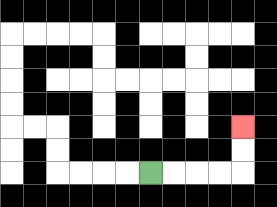{'start': '[6, 7]', 'end': '[10, 5]', 'path_directions': 'R,R,R,R,U,U', 'path_coordinates': '[[6, 7], [7, 7], [8, 7], [9, 7], [10, 7], [10, 6], [10, 5]]'}